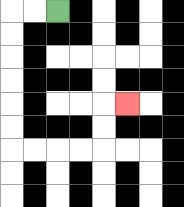{'start': '[2, 0]', 'end': '[5, 4]', 'path_directions': 'L,L,D,D,D,D,D,D,R,R,R,R,U,U,R', 'path_coordinates': '[[2, 0], [1, 0], [0, 0], [0, 1], [0, 2], [0, 3], [0, 4], [0, 5], [0, 6], [1, 6], [2, 6], [3, 6], [4, 6], [4, 5], [4, 4], [5, 4]]'}